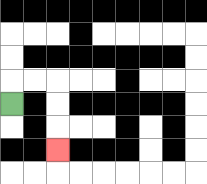{'start': '[0, 4]', 'end': '[2, 6]', 'path_directions': 'U,R,R,D,D,D', 'path_coordinates': '[[0, 4], [0, 3], [1, 3], [2, 3], [2, 4], [2, 5], [2, 6]]'}